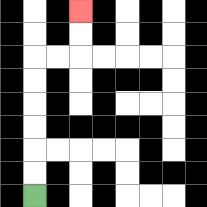{'start': '[1, 8]', 'end': '[3, 0]', 'path_directions': 'U,U,U,U,U,U,R,R,U,U', 'path_coordinates': '[[1, 8], [1, 7], [1, 6], [1, 5], [1, 4], [1, 3], [1, 2], [2, 2], [3, 2], [3, 1], [3, 0]]'}